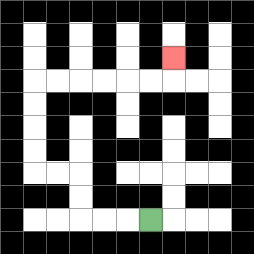{'start': '[6, 9]', 'end': '[7, 2]', 'path_directions': 'L,L,L,U,U,L,L,U,U,U,U,R,R,R,R,R,R,U', 'path_coordinates': '[[6, 9], [5, 9], [4, 9], [3, 9], [3, 8], [3, 7], [2, 7], [1, 7], [1, 6], [1, 5], [1, 4], [1, 3], [2, 3], [3, 3], [4, 3], [5, 3], [6, 3], [7, 3], [7, 2]]'}